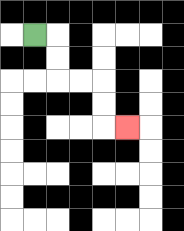{'start': '[1, 1]', 'end': '[5, 5]', 'path_directions': 'R,D,D,R,R,D,D,R', 'path_coordinates': '[[1, 1], [2, 1], [2, 2], [2, 3], [3, 3], [4, 3], [4, 4], [4, 5], [5, 5]]'}